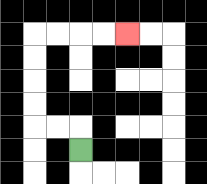{'start': '[3, 6]', 'end': '[5, 1]', 'path_directions': 'U,L,L,U,U,U,U,R,R,R,R', 'path_coordinates': '[[3, 6], [3, 5], [2, 5], [1, 5], [1, 4], [1, 3], [1, 2], [1, 1], [2, 1], [3, 1], [4, 1], [5, 1]]'}